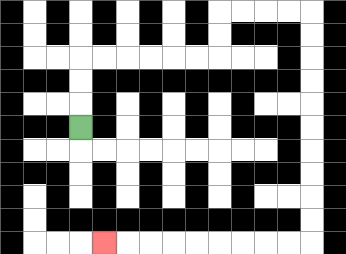{'start': '[3, 5]', 'end': '[4, 10]', 'path_directions': 'U,U,U,R,R,R,R,R,R,U,U,R,R,R,R,D,D,D,D,D,D,D,D,D,D,L,L,L,L,L,L,L,L,L', 'path_coordinates': '[[3, 5], [3, 4], [3, 3], [3, 2], [4, 2], [5, 2], [6, 2], [7, 2], [8, 2], [9, 2], [9, 1], [9, 0], [10, 0], [11, 0], [12, 0], [13, 0], [13, 1], [13, 2], [13, 3], [13, 4], [13, 5], [13, 6], [13, 7], [13, 8], [13, 9], [13, 10], [12, 10], [11, 10], [10, 10], [9, 10], [8, 10], [7, 10], [6, 10], [5, 10], [4, 10]]'}